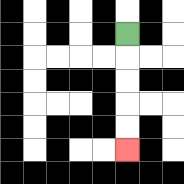{'start': '[5, 1]', 'end': '[5, 6]', 'path_directions': 'D,D,D,D,D', 'path_coordinates': '[[5, 1], [5, 2], [5, 3], [5, 4], [5, 5], [5, 6]]'}